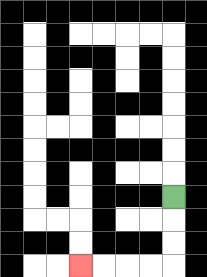{'start': '[7, 8]', 'end': '[3, 11]', 'path_directions': 'D,D,D,L,L,L,L', 'path_coordinates': '[[7, 8], [7, 9], [7, 10], [7, 11], [6, 11], [5, 11], [4, 11], [3, 11]]'}